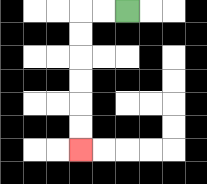{'start': '[5, 0]', 'end': '[3, 6]', 'path_directions': 'L,L,D,D,D,D,D,D', 'path_coordinates': '[[5, 0], [4, 0], [3, 0], [3, 1], [3, 2], [3, 3], [3, 4], [3, 5], [3, 6]]'}